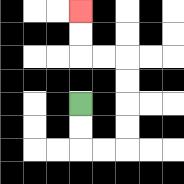{'start': '[3, 4]', 'end': '[3, 0]', 'path_directions': 'D,D,R,R,U,U,U,U,L,L,U,U', 'path_coordinates': '[[3, 4], [3, 5], [3, 6], [4, 6], [5, 6], [5, 5], [5, 4], [5, 3], [5, 2], [4, 2], [3, 2], [3, 1], [3, 0]]'}